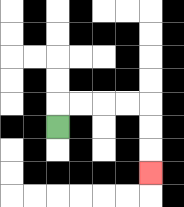{'start': '[2, 5]', 'end': '[6, 7]', 'path_directions': 'U,R,R,R,R,D,D,D', 'path_coordinates': '[[2, 5], [2, 4], [3, 4], [4, 4], [5, 4], [6, 4], [6, 5], [6, 6], [6, 7]]'}